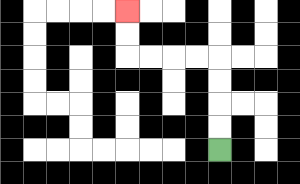{'start': '[9, 6]', 'end': '[5, 0]', 'path_directions': 'U,U,U,U,L,L,L,L,U,U', 'path_coordinates': '[[9, 6], [9, 5], [9, 4], [9, 3], [9, 2], [8, 2], [7, 2], [6, 2], [5, 2], [5, 1], [5, 0]]'}